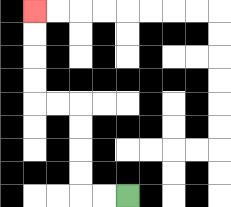{'start': '[5, 8]', 'end': '[1, 0]', 'path_directions': 'L,L,U,U,U,U,L,L,U,U,U,U', 'path_coordinates': '[[5, 8], [4, 8], [3, 8], [3, 7], [3, 6], [3, 5], [3, 4], [2, 4], [1, 4], [1, 3], [1, 2], [1, 1], [1, 0]]'}